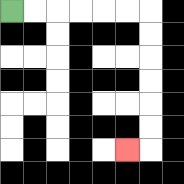{'start': '[0, 0]', 'end': '[5, 6]', 'path_directions': 'R,R,R,R,R,R,D,D,D,D,D,D,L', 'path_coordinates': '[[0, 0], [1, 0], [2, 0], [3, 0], [4, 0], [5, 0], [6, 0], [6, 1], [6, 2], [6, 3], [6, 4], [6, 5], [6, 6], [5, 6]]'}